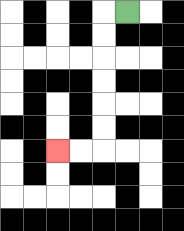{'start': '[5, 0]', 'end': '[2, 6]', 'path_directions': 'L,D,D,D,D,D,D,L,L', 'path_coordinates': '[[5, 0], [4, 0], [4, 1], [4, 2], [4, 3], [4, 4], [4, 5], [4, 6], [3, 6], [2, 6]]'}